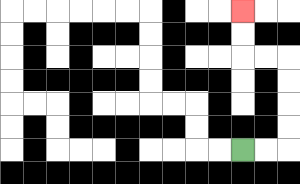{'start': '[10, 6]', 'end': '[10, 0]', 'path_directions': 'R,R,U,U,U,U,L,L,U,U', 'path_coordinates': '[[10, 6], [11, 6], [12, 6], [12, 5], [12, 4], [12, 3], [12, 2], [11, 2], [10, 2], [10, 1], [10, 0]]'}